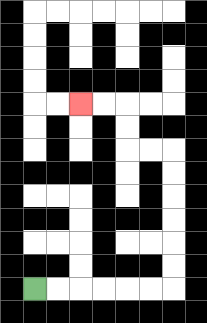{'start': '[1, 12]', 'end': '[3, 4]', 'path_directions': 'R,R,R,R,R,R,U,U,U,U,U,U,L,L,U,U,L,L', 'path_coordinates': '[[1, 12], [2, 12], [3, 12], [4, 12], [5, 12], [6, 12], [7, 12], [7, 11], [7, 10], [7, 9], [7, 8], [7, 7], [7, 6], [6, 6], [5, 6], [5, 5], [5, 4], [4, 4], [3, 4]]'}